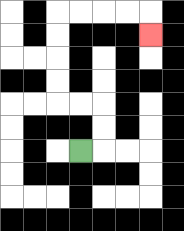{'start': '[3, 6]', 'end': '[6, 1]', 'path_directions': 'R,U,U,L,L,U,U,U,U,R,R,R,R,D', 'path_coordinates': '[[3, 6], [4, 6], [4, 5], [4, 4], [3, 4], [2, 4], [2, 3], [2, 2], [2, 1], [2, 0], [3, 0], [4, 0], [5, 0], [6, 0], [6, 1]]'}